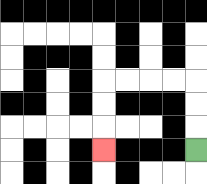{'start': '[8, 6]', 'end': '[4, 6]', 'path_directions': 'U,U,U,L,L,L,L,D,D,D', 'path_coordinates': '[[8, 6], [8, 5], [8, 4], [8, 3], [7, 3], [6, 3], [5, 3], [4, 3], [4, 4], [4, 5], [4, 6]]'}